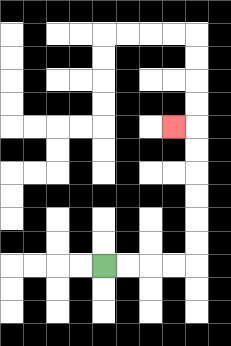{'start': '[4, 11]', 'end': '[7, 5]', 'path_directions': 'R,R,R,R,U,U,U,U,U,U,L', 'path_coordinates': '[[4, 11], [5, 11], [6, 11], [7, 11], [8, 11], [8, 10], [8, 9], [8, 8], [8, 7], [8, 6], [8, 5], [7, 5]]'}